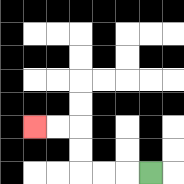{'start': '[6, 7]', 'end': '[1, 5]', 'path_directions': 'L,L,L,U,U,L,L', 'path_coordinates': '[[6, 7], [5, 7], [4, 7], [3, 7], [3, 6], [3, 5], [2, 5], [1, 5]]'}